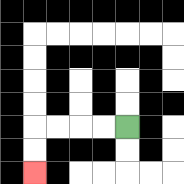{'start': '[5, 5]', 'end': '[1, 7]', 'path_directions': 'L,L,L,L,D,D', 'path_coordinates': '[[5, 5], [4, 5], [3, 5], [2, 5], [1, 5], [1, 6], [1, 7]]'}